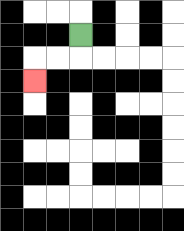{'start': '[3, 1]', 'end': '[1, 3]', 'path_directions': 'D,L,L,D', 'path_coordinates': '[[3, 1], [3, 2], [2, 2], [1, 2], [1, 3]]'}